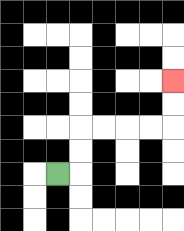{'start': '[2, 7]', 'end': '[7, 3]', 'path_directions': 'R,U,U,R,R,R,R,U,U', 'path_coordinates': '[[2, 7], [3, 7], [3, 6], [3, 5], [4, 5], [5, 5], [6, 5], [7, 5], [7, 4], [7, 3]]'}